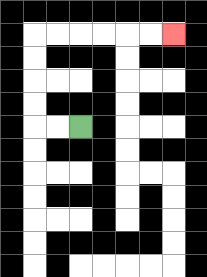{'start': '[3, 5]', 'end': '[7, 1]', 'path_directions': 'L,L,U,U,U,U,R,R,R,R,R,R', 'path_coordinates': '[[3, 5], [2, 5], [1, 5], [1, 4], [1, 3], [1, 2], [1, 1], [2, 1], [3, 1], [4, 1], [5, 1], [6, 1], [7, 1]]'}